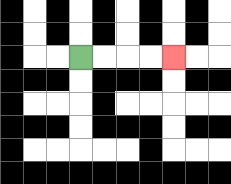{'start': '[3, 2]', 'end': '[7, 2]', 'path_directions': 'R,R,R,R', 'path_coordinates': '[[3, 2], [4, 2], [5, 2], [6, 2], [7, 2]]'}